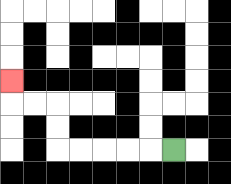{'start': '[7, 6]', 'end': '[0, 3]', 'path_directions': 'L,L,L,L,L,U,U,L,L,U', 'path_coordinates': '[[7, 6], [6, 6], [5, 6], [4, 6], [3, 6], [2, 6], [2, 5], [2, 4], [1, 4], [0, 4], [0, 3]]'}